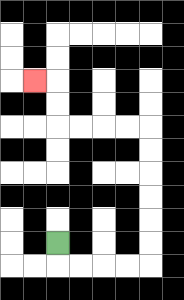{'start': '[2, 10]', 'end': '[1, 3]', 'path_directions': 'D,R,R,R,R,U,U,U,U,U,U,L,L,L,L,U,U,L', 'path_coordinates': '[[2, 10], [2, 11], [3, 11], [4, 11], [5, 11], [6, 11], [6, 10], [6, 9], [6, 8], [6, 7], [6, 6], [6, 5], [5, 5], [4, 5], [3, 5], [2, 5], [2, 4], [2, 3], [1, 3]]'}